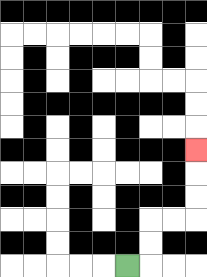{'start': '[5, 11]', 'end': '[8, 6]', 'path_directions': 'R,U,U,R,R,U,U,U', 'path_coordinates': '[[5, 11], [6, 11], [6, 10], [6, 9], [7, 9], [8, 9], [8, 8], [8, 7], [8, 6]]'}